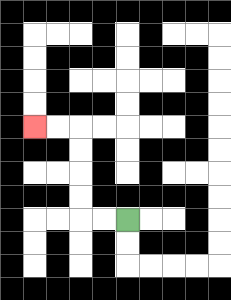{'start': '[5, 9]', 'end': '[1, 5]', 'path_directions': 'L,L,U,U,U,U,L,L', 'path_coordinates': '[[5, 9], [4, 9], [3, 9], [3, 8], [3, 7], [3, 6], [3, 5], [2, 5], [1, 5]]'}